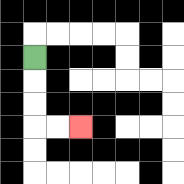{'start': '[1, 2]', 'end': '[3, 5]', 'path_directions': 'D,D,D,R,R', 'path_coordinates': '[[1, 2], [1, 3], [1, 4], [1, 5], [2, 5], [3, 5]]'}